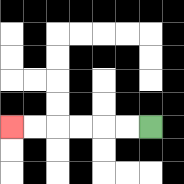{'start': '[6, 5]', 'end': '[0, 5]', 'path_directions': 'L,L,L,L,L,L', 'path_coordinates': '[[6, 5], [5, 5], [4, 5], [3, 5], [2, 5], [1, 5], [0, 5]]'}